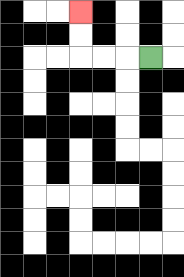{'start': '[6, 2]', 'end': '[3, 0]', 'path_directions': 'L,L,L,U,U', 'path_coordinates': '[[6, 2], [5, 2], [4, 2], [3, 2], [3, 1], [3, 0]]'}